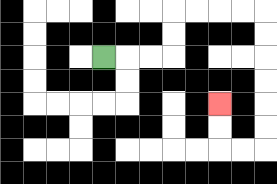{'start': '[4, 2]', 'end': '[9, 4]', 'path_directions': 'R,R,R,U,U,R,R,R,R,D,D,D,D,D,D,L,L,U,U', 'path_coordinates': '[[4, 2], [5, 2], [6, 2], [7, 2], [7, 1], [7, 0], [8, 0], [9, 0], [10, 0], [11, 0], [11, 1], [11, 2], [11, 3], [11, 4], [11, 5], [11, 6], [10, 6], [9, 6], [9, 5], [9, 4]]'}